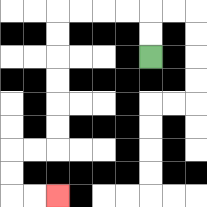{'start': '[6, 2]', 'end': '[2, 8]', 'path_directions': 'U,U,L,L,L,L,D,D,D,D,D,D,L,L,D,D,R,R', 'path_coordinates': '[[6, 2], [6, 1], [6, 0], [5, 0], [4, 0], [3, 0], [2, 0], [2, 1], [2, 2], [2, 3], [2, 4], [2, 5], [2, 6], [1, 6], [0, 6], [0, 7], [0, 8], [1, 8], [2, 8]]'}